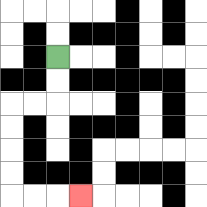{'start': '[2, 2]', 'end': '[3, 8]', 'path_directions': 'D,D,L,L,D,D,D,D,R,R,R', 'path_coordinates': '[[2, 2], [2, 3], [2, 4], [1, 4], [0, 4], [0, 5], [0, 6], [0, 7], [0, 8], [1, 8], [2, 8], [3, 8]]'}